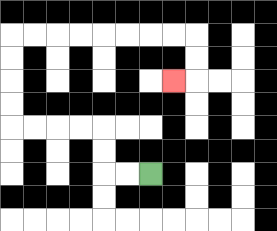{'start': '[6, 7]', 'end': '[7, 3]', 'path_directions': 'L,L,U,U,L,L,L,L,U,U,U,U,R,R,R,R,R,R,R,R,D,D,L', 'path_coordinates': '[[6, 7], [5, 7], [4, 7], [4, 6], [4, 5], [3, 5], [2, 5], [1, 5], [0, 5], [0, 4], [0, 3], [0, 2], [0, 1], [1, 1], [2, 1], [3, 1], [4, 1], [5, 1], [6, 1], [7, 1], [8, 1], [8, 2], [8, 3], [7, 3]]'}